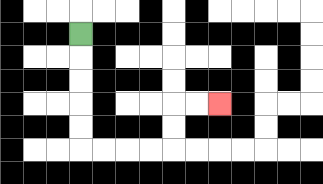{'start': '[3, 1]', 'end': '[9, 4]', 'path_directions': 'D,D,D,D,D,R,R,R,R,U,U,R,R', 'path_coordinates': '[[3, 1], [3, 2], [3, 3], [3, 4], [3, 5], [3, 6], [4, 6], [5, 6], [6, 6], [7, 6], [7, 5], [7, 4], [8, 4], [9, 4]]'}